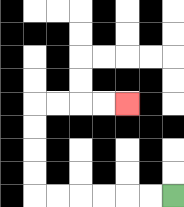{'start': '[7, 8]', 'end': '[5, 4]', 'path_directions': 'L,L,L,L,L,L,U,U,U,U,R,R,R,R', 'path_coordinates': '[[7, 8], [6, 8], [5, 8], [4, 8], [3, 8], [2, 8], [1, 8], [1, 7], [1, 6], [1, 5], [1, 4], [2, 4], [3, 4], [4, 4], [5, 4]]'}